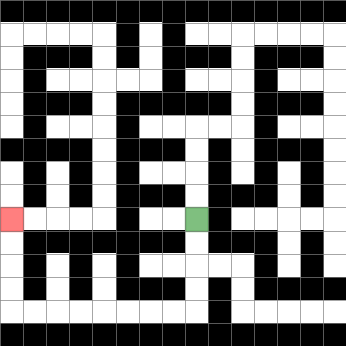{'start': '[8, 9]', 'end': '[0, 9]', 'path_directions': 'D,D,D,D,L,L,L,L,L,L,L,L,U,U,U,U', 'path_coordinates': '[[8, 9], [8, 10], [8, 11], [8, 12], [8, 13], [7, 13], [6, 13], [5, 13], [4, 13], [3, 13], [2, 13], [1, 13], [0, 13], [0, 12], [0, 11], [0, 10], [0, 9]]'}